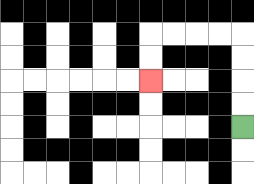{'start': '[10, 5]', 'end': '[6, 3]', 'path_directions': 'U,U,U,U,L,L,L,L,D,D', 'path_coordinates': '[[10, 5], [10, 4], [10, 3], [10, 2], [10, 1], [9, 1], [8, 1], [7, 1], [6, 1], [6, 2], [6, 3]]'}